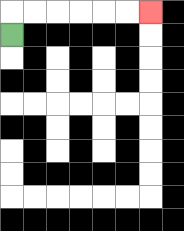{'start': '[0, 1]', 'end': '[6, 0]', 'path_directions': 'U,R,R,R,R,R,R', 'path_coordinates': '[[0, 1], [0, 0], [1, 0], [2, 0], [3, 0], [4, 0], [5, 0], [6, 0]]'}